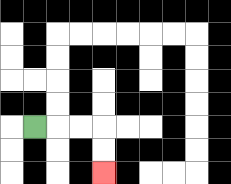{'start': '[1, 5]', 'end': '[4, 7]', 'path_directions': 'R,R,R,D,D', 'path_coordinates': '[[1, 5], [2, 5], [3, 5], [4, 5], [4, 6], [4, 7]]'}